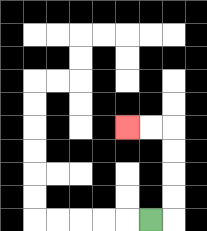{'start': '[6, 9]', 'end': '[5, 5]', 'path_directions': 'R,U,U,U,U,L,L', 'path_coordinates': '[[6, 9], [7, 9], [7, 8], [7, 7], [7, 6], [7, 5], [6, 5], [5, 5]]'}